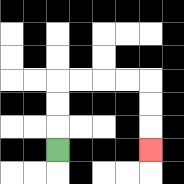{'start': '[2, 6]', 'end': '[6, 6]', 'path_directions': 'U,U,U,R,R,R,R,D,D,D', 'path_coordinates': '[[2, 6], [2, 5], [2, 4], [2, 3], [3, 3], [4, 3], [5, 3], [6, 3], [6, 4], [6, 5], [6, 6]]'}